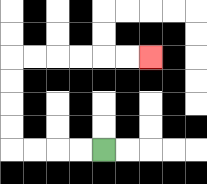{'start': '[4, 6]', 'end': '[6, 2]', 'path_directions': 'L,L,L,L,U,U,U,U,R,R,R,R,R,R', 'path_coordinates': '[[4, 6], [3, 6], [2, 6], [1, 6], [0, 6], [0, 5], [0, 4], [0, 3], [0, 2], [1, 2], [2, 2], [3, 2], [4, 2], [5, 2], [6, 2]]'}